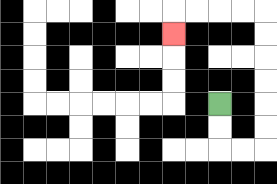{'start': '[9, 4]', 'end': '[7, 1]', 'path_directions': 'D,D,R,R,U,U,U,U,U,U,L,L,L,L,D', 'path_coordinates': '[[9, 4], [9, 5], [9, 6], [10, 6], [11, 6], [11, 5], [11, 4], [11, 3], [11, 2], [11, 1], [11, 0], [10, 0], [9, 0], [8, 0], [7, 0], [7, 1]]'}